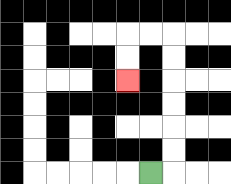{'start': '[6, 7]', 'end': '[5, 3]', 'path_directions': 'R,U,U,U,U,U,U,L,L,D,D', 'path_coordinates': '[[6, 7], [7, 7], [7, 6], [7, 5], [7, 4], [7, 3], [7, 2], [7, 1], [6, 1], [5, 1], [5, 2], [5, 3]]'}